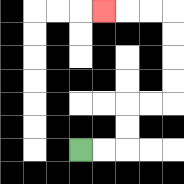{'start': '[3, 6]', 'end': '[4, 0]', 'path_directions': 'R,R,U,U,R,R,U,U,U,U,L,L,L', 'path_coordinates': '[[3, 6], [4, 6], [5, 6], [5, 5], [5, 4], [6, 4], [7, 4], [7, 3], [7, 2], [7, 1], [7, 0], [6, 0], [5, 0], [4, 0]]'}